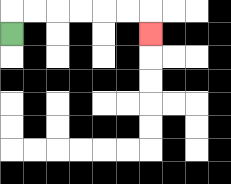{'start': '[0, 1]', 'end': '[6, 1]', 'path_directions': 'U,R,R,R,R,R,R,D', 'path_coordinates': '[[0, 1], [0, 0], [1, 0], [2, 0], [3, 0], [4, 0], [5, 0], [6, 0], [6, 1]]'}